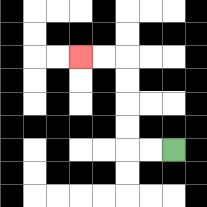{'start': '[7, 6]', 'end': '[3, 2]', 'path_directions': 'L,L,U,U,U,U,L,L', 'path_coordinates': '[[7, 6], [6, 6], [5, 6], [5, 5], [5, 4], [5, 3], [5, 2], [4, 2], [3, 2]]'}